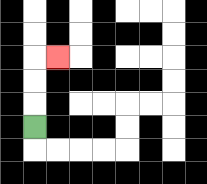{'start': '[1, 5]', 'end': '[2, 2]', 'path_directions': 'U,U,U,R', 'path_coordinates': '[[1, 5], [1, 4], [1, 3], [1, 2], [2, 2]]'}